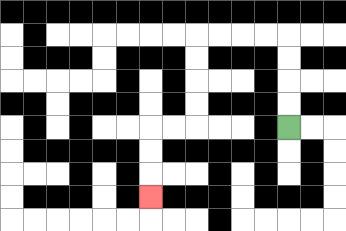{'start': '[12, 5]', 'end': '[6, 8]', 'path_directions': 'U,U,U,U,L,L,L,L,D,D,D,D,L,L,D,D,D', 'path_coordinates': '[[12, 5], [12, 4], [12, 3], [12, 2], [12, 1], [11, 1], [10, 1], [9, 1], [8, 1], [8, 2], [8, 3], [8, 4], [8, 5], [7, 5], [6, 5], [6, 6], [6, 7], [6, 8]]'}